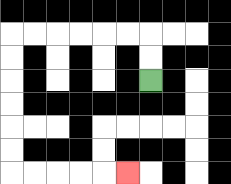{'start': '[6, 3]', 'end': '[5, 7]', 'path_directions': 'U,U,L,L,L,L,L,L,D,D,D,D,D,D,R,R,R,R,R', 'path_coordinates': '[[6, 3], [6, 2], [6, 1], [5, 1], [4, 1], [3, 1], [2, 1], [1, 1], [0, 1], [0, 2], [0, 3], [0, 4], [0, 5], [0, 6], [0, 7], [1, 7], [2, 7], [3, 7], [4, 7], [5, 7]]'}